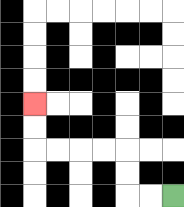{'start': '[7, 8]', 'end': '[1, 4]', 'path_directions': 'L,L,U,U,L,L,L,L,U,U', 'path_coordinates': '[[7, 8], [6, 8], [5, 8], [5, 7], [5, 6], [4, 6], [3, 6], [2, 6], [1, 6], [1, 5], [1, 4]]'}